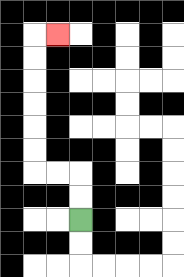{'start': '[3, 9]', 'end': '[2, 1]', 'path_directions': 'U,U,L,L,U,U,U,U,U,U,R', 'path_coordinates': '[[3, 9], [3, 8], [3, 7], [2, 7], [1, 7], [1, 6], [1, 5], [1, 4], [1, 3], [1, 2], [1, 1], [2, 1]]'}